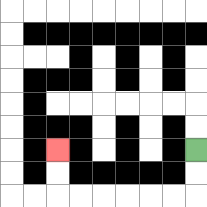{'start': '[8, 6]', 'end': '[2, 6]', 'path_directions': 'D,D,L,L,L,L,L,L,U,U', 'path_coordinates': '[[8, 6], [8, 7], [8, 8], [7, 8], [6, 8], [5, 8], [4, 8], [3, 8], [2, 8], [2, 7], [2, 6]]'}